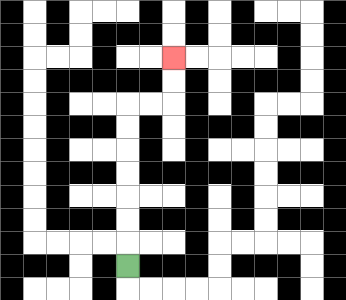{'start': '[5, 11]', 'end': '[7, 2]', 'path_directions': 'U,U,U,U,U,U,U,R,R,U,U', 'path_coordinates': '[[5, 11], [5, 10], [5, 9], [5, 8], [5, 7], [5, 6], [5, 5], [5, 4], [6, 4], [7, 4], [7, 3], [7, 2]]'}